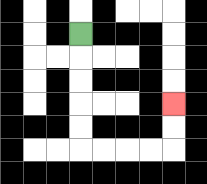{'start': '[3, 1]', 'end': '[7, 4]', 'path_directions': 'D,D,D,D,D,R,R,R,R,U,U', 'path_coordinates': '[[3, 1], [3, 2], [3, 3], [3, 4], [3, 5], [3, 6], [4, 6], [5, 6], [6, 6], [7, 6], [7, 5], [7, 4]]'}